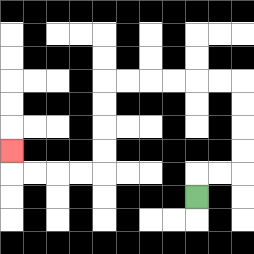{'start': '[8, 8]', 'end': '[0, 6]', 'path_directions': 'U,R,R,U,U,U,U,L,L,L,L,L,L,D,D,D,D,L,L,L,L,U', 'path_coordinates': '[[8, 8], [8, 7], [9, 7], [10, 7], [10, 6], [10, 5], [10, 4], [10, 3], [9, 3], [8, 3], [7, 3], [6, 3], [5, 3], [4, 3], [4, 4], [4, 5], [4, 6], [4, 7], [3, 7], [2, 7], [1, 7], [0, 7], [0, 6]]'}